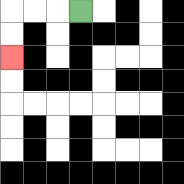{'start': '[3, 0]', 'end': '[0, 2]', 'path_directions': 'L,L,L,D,D', 'path_coordinates': '[[3, 0], [2, 0], [1, 0], [0, 0], [0, 1], [0, 2]]'}